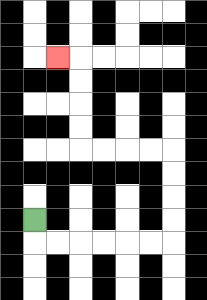{'start': '[1, 9]', 'end': '[2, 2]', 'path_directions': 'D,R,R,R,R,R,R,U,U,U,U,L,L,L,L,U,U,U,U,L', 'path_coordinates': '[[1, 9], [1, 10], [2, 10], [3, 10], [4, 10], [5, 10], [6, 10], [7, 10], [7, 9], [7, 8], [7, 7], [7, 6], [6, 6], [5, 6], [4, 6], [3, 6], [3, 5], [3, 4], [3, 3], [3, 2], [2, 2]]'}